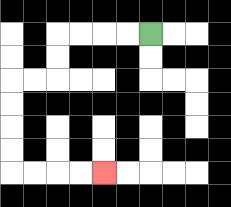{'start': '[6, 1]', 'end': '[4, 7]', 'path_directions': 'L,L,L,L,D,D,L,L,D,D,D,D,R,R,R,R', 'path_coordinates': '[[6, 1], [5, 1], [4, 1], [3, 1], [2, 1], [2, 2], [2, 3], [1, 3], [0, 3], [0, 4], [0, 5], [0, 6], [0, 7], [1, 7], [2, 7], [3, 7], [4, 7]]'}